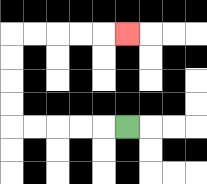{'start': '[5, 5]', 'end': '[5, 1]', 'path_directions': 'L,L,L,L,L,U,U,U,U,R,R,R,R,R', 'path_coordinates': '[[5, 5], [4, 5], [3, 5], [2, 5], [1, 5], [0, 5], [0, 4], [0, 3], [0, 2], [0, 1], [1, 1], [2, 1], [3, 1], [4, 1], [5, 1]]'}